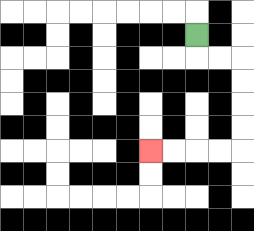{'start': '[8, 1]', 'end': '[6, 6]', 'path_directions': 'D,R,R,D,D,D,D,L,L,L,L', 'path_coordinates': '[[8, 1], [8, 2], [9, 2], [10, 2], [10, 3], [10, 4], [10, 5], [10, 6], [9, 6], [8, 6], [7, 6], [6, 6]]'}